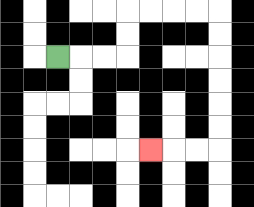{'start': '[2, 2]', 'end': '[6, 6]', 'path_directions': 'R,R,R,U,U,R,R,R,R,D,D,D,D,D,D,L,L,L', 'path_coordinates': '[[2, 2], [3, 2], [4, 2], [5, 2], [5, 1], [5, 0], [6, 0], [7, 0], [8, 0], [9, 0], [9, 1], [9, 2], [9, 3], [9, 4], [9, 5], [9, 6], [8, 6], [7, 6], [6, 6]]'}